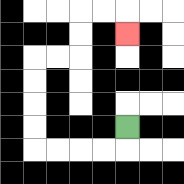{'start': '[5, 5]', 'end': '[5, 1]', 'path_directions': 'D,L,L,L,L,U,U,U,U,R,R,U,U,R,R,D', 'path_coordinates': '[[5, 5], [5, 6], [4, 6], [3, 6], [2, 6], [1, 6], [1, 5], [1, 4], [1, 3], [1, 2], [2, 2], [3, 2], [3, 1], [3, 0], [4, 0], [5, 0], [5, 1]]'}